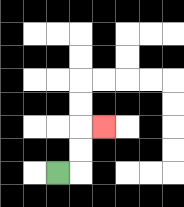{'start': '[2, 7]', 'end': '[4, 5]', 'path_directions': 'R,U,U,R', 'path_coordinates': '[[2, 7], [3, 7], [3, 6], [3, 5], [4, 5]]'}